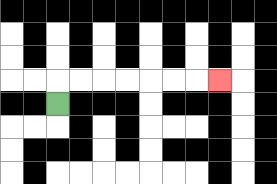{'start': '[2, 4]', 'end': '[9, 3]', 'path_directions': 'U,R,R,R,R,R,R,R', 'path_coordinates': '[[2, 4], [2, 3], [3, 3], [4, 3], [5, 3], [6, 3], [7, 3], [8, 3], [9, 3]]'}